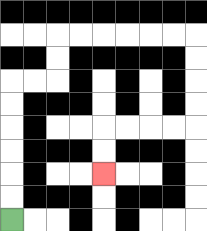{'start': '[0, 9]', 'end': '[4, 7]', 'path_directions': 'U,U,U,U,U,U,R,R,U,U,R,R,R,R,R,R,D,D,D,D,L,L,L,L,D,D', 'path_coordinates': '[[0, 9], [0, 8], [0, 7], [0, 6], [0, 5], [0, 4], [0, 3], [1, 3], [2, 3], [2, 2], [2, 1], [3, 1], [4, 1], [5, 1], [6, 1], [7, 1], [8, 1], [8, 2], [8, 3], [8, 4], [8, 5], [7, 5], [6, 5], [5, 5], [4, 5], [4, 6], [4, 7]]'}